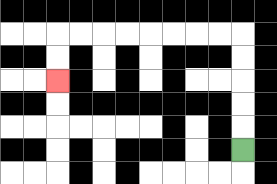{'start': '[10, 6]', 'end': '[2, 3]', 'path_directions': 'U,U,U,U,U,L,L,L,L,L,L,L,L,D,D', 'path_coordinates': '[[10, 6], [10, 5], [10, 4], [10, 3], [10, 2], [10, 1], [9, 1], [8, 1], [7, 1], [6, 1], [5, 1], [4, 1], [3, 1], [2, 1], [2, 2], [2, 3]]'}